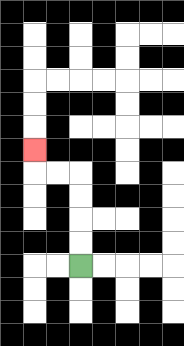{'start': '[3, 11]', 'end': '[1, 6]', 'path_directions': 'U,U,U,U,L,L,U', 'path_coordinates': '[[3, 11], [3, 10], [3, 9], [3, 8], [3, 7], [2, 7], [1, 7], [1, 6]]'}